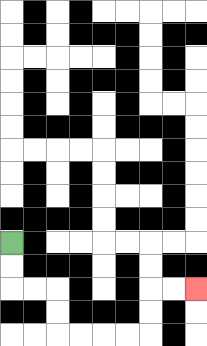{'start': '[0, 10]', 'end': '[8, 12]', 'path_directions': 'D,D,R,R,D,D,R,R,R,R,U,U,R,R', 'path_coordinates': '[[0, 10], [0, 11], [0, 12], [1, 12], [2, 12], [2, 13], [2, 14], [3, 14], [4, 14], [5, 14], [6, 14], [6, 13], [6, 12], [7, 12], [8, 12]]'}